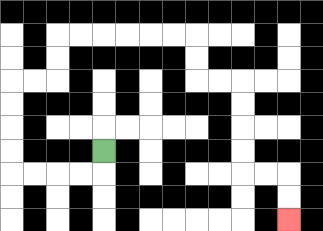{'start': '[4, 6]', 'end': '[12, 9]', 'path_directions': 'D,L,L,L,L,U,U,U,U,R,R,U,U,R,R,R,R,R,R,D,D,R,R,D,D,D,D,R,R,D,D', 'path_coordinates': '[[4, 6], [4, 7], [3, 7], [2, 7], [1, 7], [0, 7], [0, 6], [0, 5], [0, 4], [0, 3], [1, 3], [2, 3], [2, 2], [2, 1], [3, 1], [4, 1], [5, 1], [6, 1], [7, 1], [8, 1], [8, 2], [8, 3], [9, 3], [10, 3], [10, 4], [10, 5], [10, 6], [10, 7], [11, 7], [12, 7], [12, 8], [12, 9]]'}